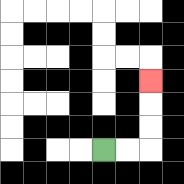{'start': '[4, 6]', 'end': '[6, 3]', 'path_directions': 'R,R,U,U,U', 'path_coordinates': '[[4, 6], [5, 6], [6, 6], [6, 5], [6, 4], [6, 3]]'}